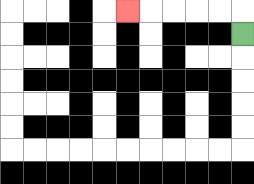{'start': '[10, 1]', 'end': '[5, 0]', 'path_directions': 'U,L,L,L,L,L', 'path_coordinates': '[[10, 1], [10, 0], [9, 0], [8, 0], [7, 0], [6, 0], [5, 0]]'}